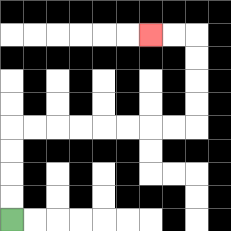{'start': '[0, 9]', 'end': '[6, 1]', 'path_directions': 'U,U,U,U,R,R,R,R,R,R,R,R,U,U,U,U,L,L', 'path_coordinates': '[[0, 9], [0, 8], [0, 7], [0, 6], [0, 5], [1, 5], [2, 5], [3, 5], [4, 5], [5, 5], [6, 5], [7, 5], [8, 5], [8, 4], [8, 3], [8, 2], [8, 1], [7, 1], [6, 1]]'}